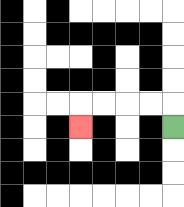{'start': '[7, 5]', 'end': '[3, 5]', 'path_directions': 'U,L,L,L,L,D', 'path_coordinates': '[[7, 5], [7, 4], [6, 4], [5, 4], [4, 4], [3, 4], [3, 5]]'}